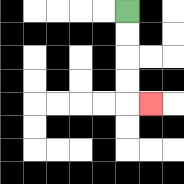{'start': '[5, 0]', 'end': '[6, 4]', 'path_directions': 'D,D,D,D,R', 'path_coordinates': '[[5, 0], [5, 1], [5, 2], [5, 3], [5, 4], [6, 4]]'}